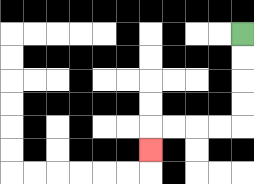{'start': '[10, 1]', 'end': '[6, 6]', 'path_directions': 'D,D,D,D,L,L,L,L,D', 'path_coordinates': '[[10, 1], [10, 2], [10, 3], [10, 4], [10, 5], [9, 5], [8, 5], [7, 5], [6, 5], [6, 6]]'}